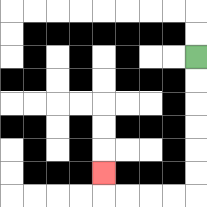{'start': '[8, 2]', 'end': '[4, 7]', 'path_directions': 'D,D,D,D,D,D,L,L,L,L,U', 'path_coordinates': '[[8, 2], [8, 3], [8, 4], [8, 5], [8, 6], [8, 7], [8, 8], [7, 8], [6, 8], [5, 8], [4, 8], [4, 7]]'}